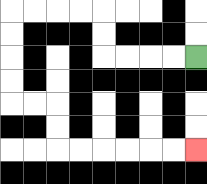{'start': '[8, 2]', 'end': '[8, 6]', 'path_directions': 'L,L,L,L,U,U,L,L,L,L,D,D,D,D,R,R,D,D,R,R,R,R,R,R', 'path_coordinates': '[[8, 2], [7, 2], [6, 2], [5, 2], [4, 2], [4, 1], [4, 0], [3, 0], [2, 0], [1, 0], [0, 0], [0, 1], [0, 2], [0, 3], [0, 4], [1, 4], [2, 4], [2, 5], [2, 6], [3, 6], [4, 6], [5, 6], [6, 6], [7, 6], [8, 6]]'}